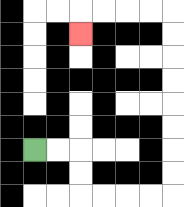{'start': '[1, 6]', 'end': '[3, 1]', 'path_directions': 'R,R,D,D,R,R,R,R,U,U,U,U,U,U,U,U,L,L,L,L,D', 'path_coordinates': '[[1, 6], [2, 6], [3, 6], [3, 7], [3, 8], [4, 8], [5, 8], [6, 8], [7, 8], [7, 7], [7, 6], [7, 5], [7, 4], [7, 3], [7, 2], [7, 1], [7, 0], [6, 0], [5, 0], [4, 0], [3, 0], [3, 1]]'}